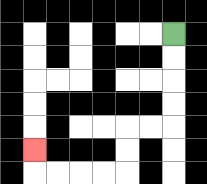{'start': '[7, 1]', 'end': '[1, 6]', 'path_directions': 'D,D,D,D,L,L,D,D,L,L,L,L,U', 'path_coordinates': '[[7, 1], [7, 2], [7, 3], [7, 4], [7, 5], [6, 5], [5, 5], [5, 6], [5, 7], [4, 7], [3, 7], [2, 7], [1, 7], [1, 6]]'}